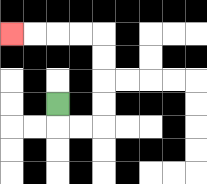{'start': '[2, 4]', 'end': '[0, 1]', 'path_directions': 'D,R,R,U,U,U,U,L,L,L,L', 'path_coordinates': '[[2, 4], [2, 5], [3, 5], [4, 5], [4, 4], [4, 3], [4, 2], [4, 1], [3, 1], [2, 1], [1, 1], [0, 1]]'}